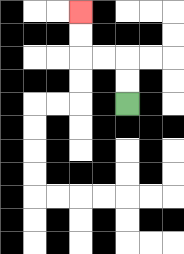{'start': '[5, 4]', 'end': '[3, 0]', 'path_directions': 'U,U,L,L,U,U', 'path_coordinates': '[[5, 4], [5, 3], [5, 2], [4, 2], [3, 2], [3, 1], [3, 0]]'}